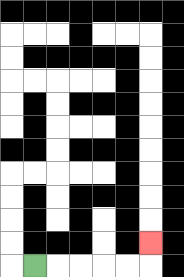{'start': '[1, 11]', 'end': '[6, 10]', 'path_directions': 'R,R,R,R,R,U', 'path_coordinates': '[[1, 11], [2, 11], [3, 11], [4, 11], [5, 11], [6, 11], [6, 10]]'}